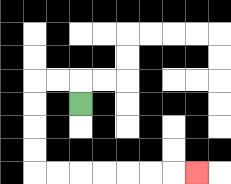{'start': '[3, 4]', 'end': '[8, 7]', 'path_directions': 'U,L,L,D,D,D,D,R,R,R,R,R,R,R', 'path_coordinates': '[[3, 4], [3, 3], [2, 3], [1, 3], [1, 4], [1, 5], [1, 6], [1, 7], [2, 7], [3, 7], [4, 7], [5, 7], [6, 7], [7, 7], [8, 7]]'}